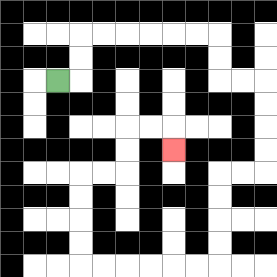{'start': '[2, 3]', 'end': '[7, 6]', 'path_directions': 'R,U,U,R,R,R,R,R,R,D,D,R,R,D,D,D,D,L,L,D,D,D,D,L,L,L,L,L,L,U,U,U,U,R,R,U,U,R,R,D', 'path_coordinates': '[[2, 3], [3, 3], [3, 2], [3, 1], [4, 1], [5, 1], [6, 1], [7, 1], [8, 1], [9, 1], [9, 2], [9, 3], [10, 3], [11, 3], [11, 4], [11, 5], [11, 6], [11, 7], [10, 7], [9, 7], [9, 8], [9, 9], [9, 10], [9, 11], [8, 11], [7, 11], [6, 11], [5, 11], [4, 11], [3, 11], [3, 10], [3, 9], [3, 8], [3, 7], [4, 7], [5, 7], [5, 6], [5, 5], [6, 5], [7, 5], [7, 6]]'}